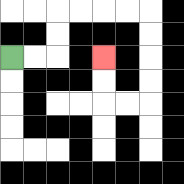{'start': '[0, 2]', 'end': '[4, 2]', 'path_directions': 'R,R,U,U,R,R,R,R,D,D,D,D,L,L,U,U', 'path_coordinates': '[[0, 2], [1, 2], [2, 2], [2, 1], [2, 0], [3, 0], [4, 0], [5, 0], [6, 0], [6, 1], [6, 2], [6, 3], [6, 4], [5, 4], [4, 4], [4, 3], [4, 2]]'}